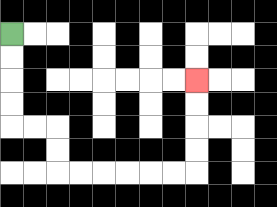{'start': '[0, 1]', 'end': '[8, 3]', 'path_directions': 'D,D,D,D,R,R,D,D,R,R,R,R,R,R,U,U,U,U', 'path_coordinates': '[[0, 1], [0, 2], [0, 3], [0, 4], [0, 5], [1, 5], [2, 5], [2, 6], [2, 7], [3, 7], [4, 7], [5, 7], [6, 7], [7, 7], [8, 7], [8, 6], [8, 5], [8, 4], [8, 3]]'}